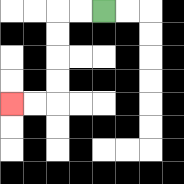{'start': '[4, 0]', 'end': '[0, 4]', 'path_directions': 'L,L,D,D,D,D,L,L', 'path_coordinates': '[[4, 0], [3, 0], [2, 0], [2, 1], [2, 2], [2, 3], [2, 4], [1, 4], [0, 4]]'}